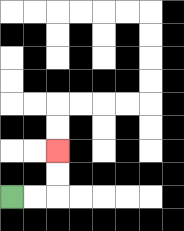{'start': '[0, 8]', 'end': '[2, 6]', 'path_directions': 'R,R,U,U', 'path_coordinates': '[[0, 8], [1, 8], [2, 8], [2, 7], [2, 6]]'}